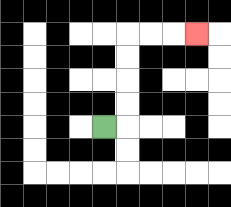{'start': '[4, 5]', 'end': '[8, 1]', 'path_directions': 'R,U,U,U,U,R,R,R', 'path_coordinates': '[[4, 5], [5, 5], [5, 4], [5, 3], [5, 2], [5, 1], [6, 1], [7, 1], [8, 1]]'}